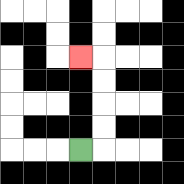{'start': '[3, 6]', 'end': '[3, 2]', 'path_directions': 'R,U,U,U,U,L', 'path_coordinates': '[[3, 6], [4, 6], [4, 5], [4, 4], [4, 3], [4, 2], [3, 2]]'}